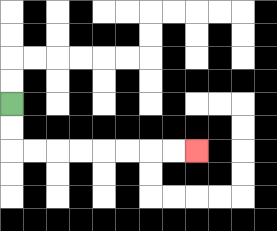{'start': '[0, 4]', 'end': '[8, 6]', 'path_directions': 'D,D,R,R,R,R,R,R,R,R', 'path_coordinates': '[[0, 4], [0, 5], [0, 6], [1, 6], [2, 6], [3, 6], [4, 6], [5, 6], [6, 6], [7, 6], [8, 6]]'}